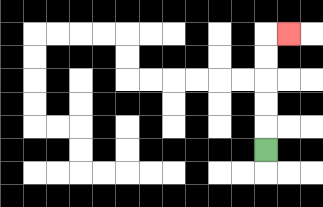{'start': '[11, 6]', 'end': '[12, 1]', 'path_directions': 'U,U,U,U,U,R', 'path_coordinates': '[[11, 6], [11, 5], [11, 4], [11, 3], [11, 2], [11, 1], [12, 1]]'}